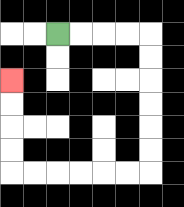{'start': '[2, 1]', 'end': '[0, 3]', 'path_directions': 'R,R,R,R,D,D,D,D,D,D,L,L,L,L,L,L,U,U,U,U', 'path_coordinates': '[[2, 1], [3, 1], [4, 1], [5, 1], [6, 1], [6, 2], [6, 3], [6, 4], [6, 5], [6, 6], [6, 7], [5, 7], [4, 7], [3, 7], [2, 7], [1, 7], [0, 7], [0, 6], [0, 5], [0, 4], [0, 3]]'}